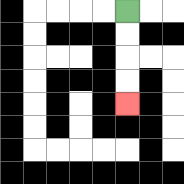{'start': '[5, 0]', 'end': '[5, 4]', 'path_directions': 'D,D,D,D', 'path_coordinates': '[[5, 0], [5, 1], [5, 2], [5, 3], [5, 4]]'}